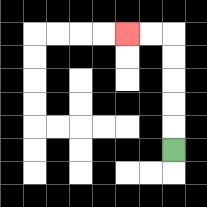{'start': '[7, 6]', 'end': '[5, 1]', 'path_directions': 'U,U,U,U,U,L,L', 'path_coordinates': '[[7, 6], [7, 5], [7, 4], [7, 3], [7, 2], [7, 1], [6, 1], [5, 1]]'}